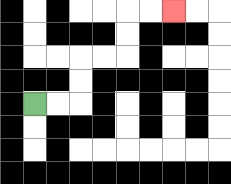{'start': '[1, 4]', 'end': '[7, 0]', 'path_directions': 'R,R,U,U,R,R,U,U,R,R', 'path_coordinates': '[[1, 4], [2, 4], [3, 4], [3, 3], [3, 2], [4, 2], [5, 2], [5, 1], [5, 0], [6, 0], [7, 0]]'}